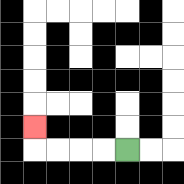{'start': '[5, 6]', 'end': '[1, 5]', 'path_directions': 'L,L,L,L,U', 'path_coordinates': '[[5, 6], [4, 6], [3, 6], [2, 6], [1, 6], [1, 5]]'}